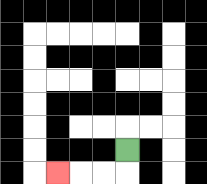{'start': '[5, 6]', 'end': '[2, 7]', 'path_directions': 'D,L,L,L', 'path_coordinates': '[[5, 6], [5, 7], [4, 7], [3, 7], [2, 7]]'}